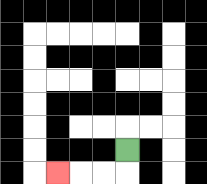{'start': '[5, 6]', 'end': '[2, 7]', 'path_directions': 'D,L,L,L', 'path_coordinates': '[[5, 6], [5, 7], [4, 7], [3, 7], [2, 7]]'}